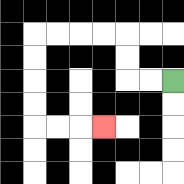{'start': '[7, 3]', 'end': '[4, 5]', 'path_directions': 'L,L,U,U,L,L,L,L,D,D,D,D,R,R,R', 'path_coordinates': '[[7, 3], [6, 3], [5, 3], [5, 2], [5, 1], [4, 1], [3, 1], [2, 1], [1, 1], [1, 2], [1, 3], [1, 4], [1, 5], [2, 5], [3, 5], [4, 5]]'}